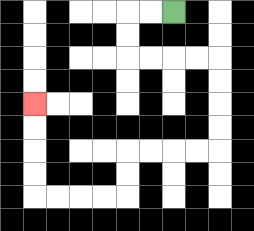{'start': '[7, 0]', 'end': '[1, 4]', 'path_directions': 'L,L,D,D,R,R,R,R,D,D,D,D,L,L,L,L,D,D,L,L,L,L,U,U,U,U', 'path_coordinates': '[[7, 0], [6, 0], [5, 0], [5, 1], [5, 2], [6, 2], [7, 2], [8, 2], [9, 2], [9, 3], [9, 4], [9, 5], [9, 6], [8, 6], [7, 6], [6, 6], [5, 6], [5, 7], [5, 8], [4, 8], [3, 8], [2, 8], [1, 8], [1, 7], [1, 6], [1, 5], [1, 4]]'}